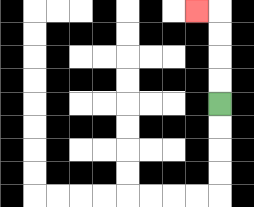{'start': '[9, 4]', 'end': '[8, 0]', 'path_directions': 'U,U,U,U,L', 'path_coordinates': '[[9, 4], [9, 3], [9, 2], [9, 1], [9, 0], [8, 0]]'}